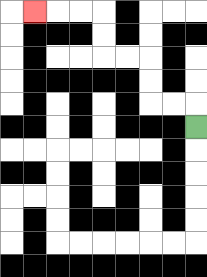{'start': '[8, 5]', 'end': '[1, 0]', 'path_directions': 'U,L,L,U,U,L,L,U,U,L,L,L', 'path_coordinates': '[[8, 5], [8, 4], [7, 4], [6, 4], [6, 3], [6, 2], [5, 2], [4, 2], [4, 1], [4, 0], [3, 0], [2, 0], [1, 0]]'}